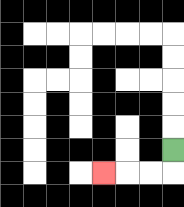{'start': '[7, 6]', 'end': '[4, 7]', 'path_directions': 'D,L,L,L', 'path_coordinates': '[[7, 6], [7, 7], [6, 7], [5, 7], [4, 7]]'}